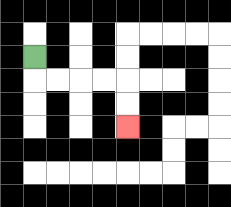{'start': '[1, 2]', 'end': '[5, 5]', 'path_directions': 'D,R,R,R,R,D,D', 'path_coordinates': '[[1, 2], [1, 3], [2, 3], [3, 3], [4, 3], [5, 3], [5, 4], [5, 5]]'}